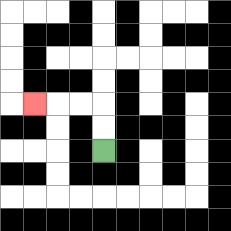{'start': '[4, 6]', 'end': '[1, 4]', 'path_directions': 'U,U,L,L,L', 'path_coordinates': '[[4, 6], [4, 5], [4, 4], [3, 4], [2, 4], [1, 4]]'}